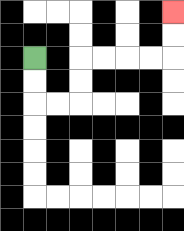{'start': '[1, 2]', 'end': '[7, 0]', 'path_directions': 'D,D,R,R,U,U,R,R,R,R,U,U', 'path_coordinates': '[[1, 2], [1, 3], [1, 4], [2, 4], [3, 4], [3, 3], [3, 2], [4, 2], [5, 2], [6, 2], [7, 2], [7, 1], [7, 0]]'}